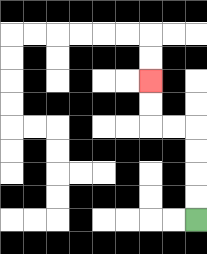{'start': '[8, 9]', 'end': '[6, 3]', 'path_directions': 'U,U,U,U,L,L,U,U', 'path_coordinates': '[[8, 9], [8, 8], [8, 7], [8, 6], [8, 5], [7, 5], [6, 5], [6, 4], [6, 3]]'}